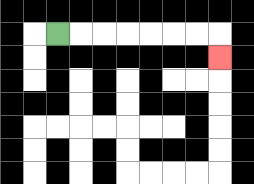{'start': '[2, 1]', 'end': '[9, 2]', 'path_directions': 'R,R,R,R,R,R,R,D', 'path_coordinates': '[[2, 1], [3, 1], [4, 1], [5, 1], [6, 1], [7, 1], [8, 1], [9, 1], [9, 2]]'}